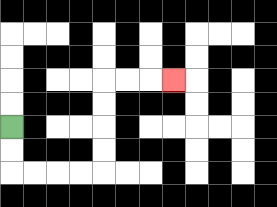{'start': '[0, 5]', 'end': '[7, 3]', 'path_directions': 'D,D,R,R,R,R,U,U,U,U,R,R,R', 'path_coordinates': '[[0, 5], [0, 6], [0, 7], [1, 7], [2, 7], [3, 7], [4, 7], [4, 6], [4, 5], [4, 4], [4, 3], [5, 3], [6, 3], [7, 3]]'}